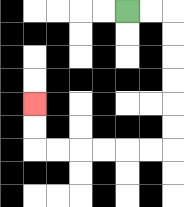{'start': '[5, 0]', 'end': '[1, 4]', 'path_directions': 'R,R,D,D,D,D,D,D,L,L,L,L,L,L,U,U', 'path_coordinates': '[[5, 0], [6, 0], [7, 0], [7, 1], [7, 2], [7, 3], [7, 4], [7, 5], [7, 6], [6, 6], [5, 6], [4, 6], [3, 6], [2, 6], [1, 6], [1, 5], [1, 4]]'}